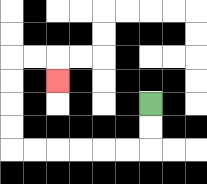{'start': '[6, 4]', 'end': '[2, 3]', 'path_directions': 'D,D,L,L,L,L,L,L,U,U,U,U,R,R,D', 'path_coordinates': '[[6, 4], [6, 5], [6, 6], [5, 6], [4, 6], [3, 6], [2, 6], [1, 6], [0, 6], [0, 5], [0, 4], [0, 3], [0, 2], [1, 2], [2, 2], [2, 3]]'}